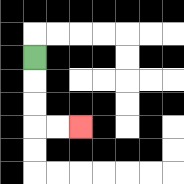{'start': '[1, 2]', 'end': '[3, 5]', 'path_directions': 'D,D,D,R,R', 'path_coordinates': '[[1, 2], [1, 3], [1, 4], [1, 5], [2, 5], [3, 5]]'}